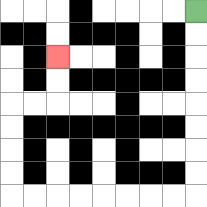{'start': '[8, 0]', 'end': '[2, 2]', 'path_directions': 'D,D,D,D,D,D,D,D,L,L,L,L,L,L,L,L,U,U,U,U,R,R,U,U', 'path_coordinates': '[[8, 0], [8, 1], [8, 2], [8, 3], [8, 4], [8, 5], [8, 6], [8, 7], [8, 8], [7, 8], [6, 8], [5, 8], [4, 8], [3, 8], [2, 8], [1, 8], [0, 8], [0, 7], [0, 6], [0, 5], [0, 4], [1, 4], [2, 4], [2, 3], [2, 2]]'}